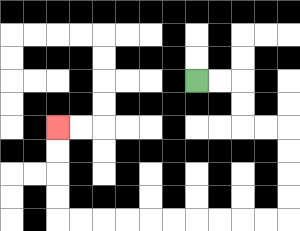{'start': '[8, 3]', 'end': '[2, 5]', 'path_directions': 'R,R,D,D,R,R,D,D,D,D,L,L,L,L,L,L,L,L,L,L,U,U,U,U', 'path_coordinates': '[[8, 3], [9, 3], [10, 3], [10, 4], [10, 5], [11, 5], [12, 5], [12, 6], [12, 7], [12, 8], [12, 9], [11, 9], [10, 9], [9, 9], [8, 9], [7, 9], [6, 9], [5, 9], [4, 9], [3, 9], [2, 9], [2, 8], [2, 7], [2, 6], [2, 5]]'}